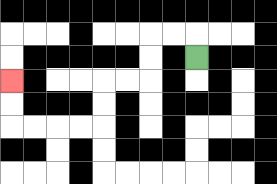{'start': '[8, 2]', 'end': '[0, 3]', 'path_directions': 'U,L,L,D,D,L,L,D,D,L,L,L,L,U,U', 'path_coordinates': '[[8, 2], [8, 1], [7, 1], [6, 1], [6, 2], [6, 3], [5, 3], [4, 3], [4, 4], [4, 5], [3, 5], [2, 5], [1, 5], [0, 5], [0, 4], [0, 3]]'}